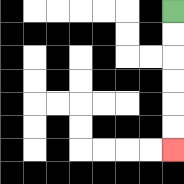{'start': '[7, 0]', 'end': '[7, 6]', 'path_directions': 'D,D,D,D,D,D', 'path_coordinates': '[[7, 0], [7, 1], [7, 2], [7, 3], [7, 4], [7, 5], [7, 6]]'}